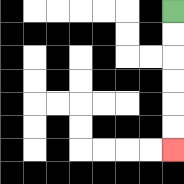{'start': '[7, 0]', 'end': '[7, 6]', 'path_directions': 'D,D,D,D,D,D', 'path_coordinates': '[[7, 0], [7, 1], [7, 2], [7, 3], [7, 4], [7, 5], [7, 6]]'}